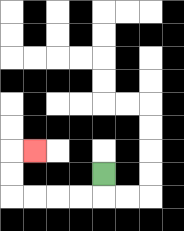{'start': '[4, 7]', 'end': '[1, 6]', 'path_directions': 'D,L,L,L,L,U,U,R', 'path_coordinates': '[[4, 7], [4, 8], [3, 8], [2, 8], [1, 8], [0, 8], [0, 7], [0, 6], [1, 6]]'}